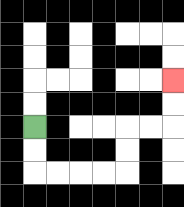{'start': '[1, 5]', 'end': '[7, 3]', 'path_directions': 'D,D,R,R,R,R,U,U,R,R,U,U', 'path_coordinates': '[[1, 5], [1, 6], [1, 7], [2, 7], [3, 7], [4, 7], [5, 7], [5, 6], [5, 5], [6, 5], [7, 5], [7, 4], [7, 3]]'}